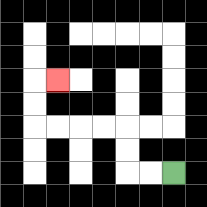{'start': '[7, 7]', 'end': '[2, 3]', 'path_directions': 'L,L,U,U,L,L,L,L,U,U,R', 'path_coordinates': '[[7, 7], [6, 7], [5, 7], [5, 6], [5, 5], [4, 5], [3, 5], [2, 5], [1, 5], [1, 4], [1, 3], [2, 3]]'}